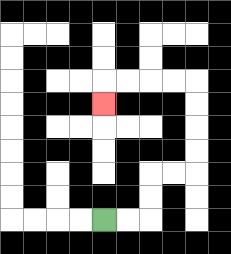{'start': '[4, 9]', 'end': '[4, 4]', 'path_directions': 'R,R,U,U,R,R,U,U,U,U,L,L,L,L,D', 'path_coordinates': '[[4, 9], [5, 9], [6, 9], [6, 8], [6, 7], [7, 7], [8, 7], [8, 6], [8, 5], [8, 4], [8, 3], [7, 3], [6, 3], [5, 3], [4, 3], [4, 4]]'}